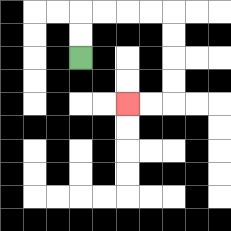{'start': '[3, 2]', 'end': '[5, 4]', 'path_directions': 'U,U,R,R,R,R,D,D,D,D,L,L', 'path_coordinates': '[[3, 2], [3, 1], [3, 0], [4, 0], [5, 0], [6, 0], [7, 0], [7, 1], [7, 2], [7, 3], [7, 4], [6, 4], [5, 4]]'}